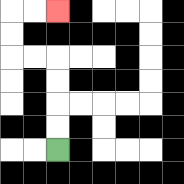{'start': '[2, 6]', 'end': '[2, 0]', 'path_directions': 'U,U,U,U,L,L,U,U,R,R', 'path_coordinates': '[[2, 6], [2, 5], [2, 4], [2, 3], [2, 2], [1, 2], [0, 2], [0, 1], [0, 0], [1, 0], [2, 0]]'}